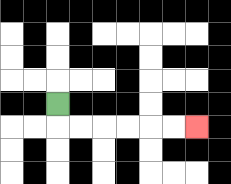{'start': '[2, 4]', 'end': '[8, 5]', 'path_directions': 'D,R,R,R,R,R,R', 'path_coordinates': '[[2, 4], [2, 5], [3, 5], [4, 5], [5, 5], [6, 5], [7, 5], [8, 5]]'}